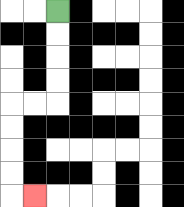{'start': '[2, 0]', 'end': '[1, 8]', 'path_directions': 'D,D,D,D,L,L,D,D,D,D,R', 'path_coordinates': '[[2, 0], [2, 1], [2, 2], [2, 3], [2, 4], [1, 4], [0, 4], [0, 5], [0, 6], [0, 7], [0, 8], [1, 8]]'}